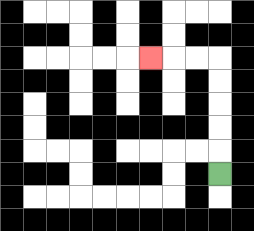{'start': '[9, 7]', 'end': '[6, 2]', 'path_directions': 'U,U,U,U,U,L,L,L', 'path_coordinates': '[[9, 7], [9, 6], [9, 5], [9, 4], [9, 3], [9, 2], [8, 2], [7, 2], [6, 2]]'}